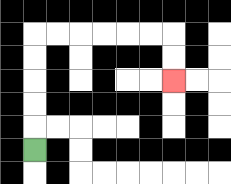{'start': '[1, 6]', 'end': '[7, 3]', 'path_directions': 'U,U,U,U,U,R,R,R,R,R,R,D,D', 'path_coordinates': '[[1, 6], [1, 5], [1, 4], [1, 3], [1, 2], [1, 1], [2, 1], [3, 1], [4, 1], [5, 1], [6, 1], [7, 1], [7, 2], [7, 3]]'}